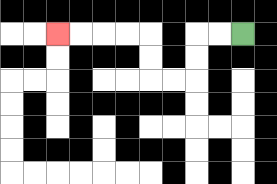{'start': '[10, 1]', 'end': '[2, 1]', 'path_directions': 'L,L,D,D,L,L,U,U,L,L,L,L', 'path_coordinates': '[[10, 1], [9, 1], [8, 1], [8, 2], [8, 3], [7, 3], [6, 3], [6, 2], [6, 1], [5, 1], [4, 1], [3, 1], [2, 1]]'}